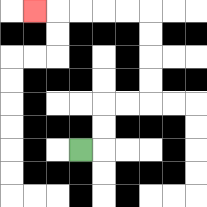{'start': '[3, 6]', 'end': '[1, 0]', 'path_directions': 'R,U,U,R,R,U,U,U,U,L,L,L,L,L', 'path_coordinates': '[[3, 6], [4, 6], [4, 5], [4, 4], [5, 4], [6, 4], [6, 3], [6, 2], [6, 1], [6, 0], [5, 0], [4, 0], [3, 0], [2, 0], [1, 0]]'}